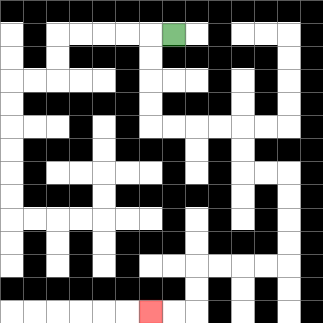{'start': '[7, 1]', 'end': '[6, 13]', 'path_directions': 'L,D,D,D,D,R,R,R,R,D,D,R,R,D,D,D,D,L,L,L,L,D,D,L,L', 'path_coordinates': '[[7, 1], [6, 1], [6, 2], [6, 3], [6, 4], [6, 5], [7, 5], [8, 5], [9, 5], [10, 5], [10, 6], [10, 7], [11, 7], [12, 7], [12, 8], [12, 9], [12, 10], [12, 11], [11, 11], [10, 11], [9, 11], [8, 11], [8, 12], [8, 13], [7, 13], [6, 13]]'}